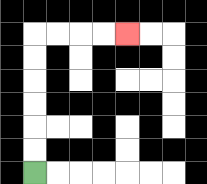{'start': '[1, 7]', 'end': '[5, 1]', 'path_directions': 'U,U,U,U,U,U,R,R,R,R', 'path_coordinates': '[[1, 7], [1, 6], [1, 5], [1, 4], [1, 3], [1, 2], [1, 1], [2, 1], [3, 1], [4, 1], [5, 1]]'}